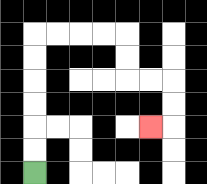{'start': '[1, 7]', 'end': '[6, 5]', 'path_directions': 'U,U,U,U,U,U,R,R,R,R,D,D,R,R,D,D,L', 'path_coordinates': '[[1, 7], [1, 6], [1, 5], [1, 4], [1, 3], [1, 2], [1, 1], [2, 1], [3, 1], [4, 1], [5, 1], [5, 2], [5, 3], [6, 3], [7, 3], [7, 4], [7, 5], [6, 5]]'}